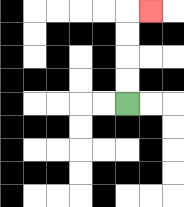{'start': '[5, 4]', 'end': '[6, 0]', 'path_directions': 'U,U,U,U,R', 'path_coordinates': '[[5, 4], [5, 3], [5, 2], [5, 1], [5, 0], [6, 0]]'}